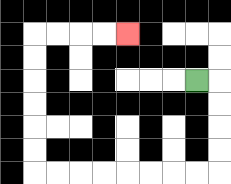{'start': '[8, 3]', 'end': '[5, 1]', 'path_directions': 'R,D,D,D,D,L,L,L,L,L,L,L,L,U,U,U,U,U,U,R,R,R,R', 'path_coordinates': '[[8, 3], [9, 3], [9, 4], [9, 5], [9, 6], [9, 7], [8, 7], [7, 7], [6, 7], [5, 7], [4, 7], [3, 7], [2, 7], [1, 7], [1, 6], [1, 5], [1, 4], [1, 3], [1, 2], [1, 1], [2, 1], [3, 1], [4, 1], [5, 1]]'}